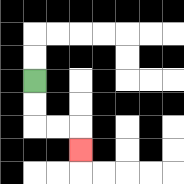{'start': '[1, 3]', 'end': '[3, 6]', 'path_directions': 'D,D,R,R,D', 'path_coordinates': '[[1, 3], [1, 4], [1, 5], [2, 5], [3, 5], [3, 6]]'}